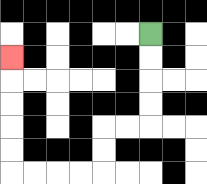{'start': '[6, 1]', 'end': '[0, 2]', 'path_directions': 'D,D,D,D,L,L,D,D,L,L,L,L,U,U,U,U,U', 'path_coordinates': '[[6, 1], [6, 2], [6, 3], [6, 4], [6, 5], [5, 5], [4, 5], [4, 6], [4, 7], [3, 7], [2, 7], [1, 7], [0, 7], [0, 6], [0, 5], [0, 4], [0, 3], [0, 2]]'}